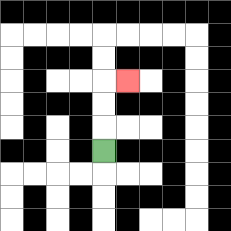{'start': '[4, 6]', 'end': '[5, 3]', 'path_directions': 'U,U,U,R', 'path_coordinates': '[[4, 6], [4, 5], [4, 4], [4, 3], [5, 3]]'}